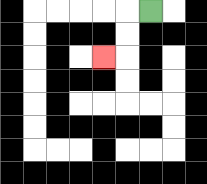{'start': '[6, 0]', 'end': '[4, 2]', 'path_directions': 'L,D,D,L', 'path_coordinates': '[[6, 0], [5, 0], [5, 1], [5, 2], [4, 2]]'}